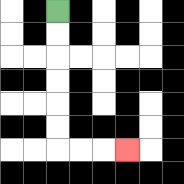{'start': '[2, 0]', 'end': '[5, 6]', 'path_directions': 'D,D,D,D,D,D,R,R,R', 'path_coordinates': '[[2, 0], [2, 1], [2, 2], [2, 3], [2, 4], [2, 5], [2, 6], [3, 6], [4, 6], [5, 6]]'}